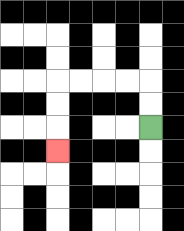{'start': '[6, 5]', 'end': '[2, 6]', 'path_directions': 'U,U,L,L,L,L,D,D,D', 'path_coordinates': '[[6, 5], [6, 4], [6, 3], [5, 3], [4, 3], [3, 3], [2, 3], [2, 4], [2, 5], [2, 6]]'}